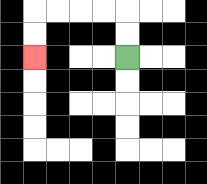{'start': '[5, 2]', 'end': '[1, 2]', 'path_directions': 'U,U,L,L,L,L,D,D', 'path_coordinates': '[[5, 2], [5, 1], [5, 0], [4, 0], [3, 0], [2, 0], [1, 0], [1, 1], [1, 2]]'}